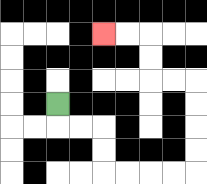{'start': '[2, 4]', 'end': '[4, 1]', 'path_directions': 'D,R,R,D,D,R,R,R,R,U,U,U,U,L,L,U,U,L,L', 'path_coordinates': '[[2, 4], [2, 5], [3, 5], [4, 5], [4, 6], [4, 7], [5, 7], [6, 7], [7, 7], [8, 7], [8, 6], [8, 5], [8, 4], [8, 3], [7, 3], [6, 3], [6, 2], [6, 1], [5, 1], [4, 1]]'}